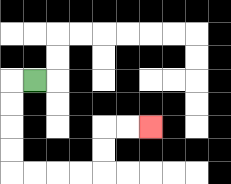{'start': '[1, 3]', 'end': '[6, 5]', 'path_directions': 'L,D,D,D,D,R,R,R,R,U,U,R,R', 'path_coordinates': '[[1, 3], [0, 3], [0, 4], [0, 5], [0, 6], [0, 7], [1, 7], [2, 7], [3, 7], [4, 7], [4, 6], [4, 5], [5, 5], [6, 5]]'}